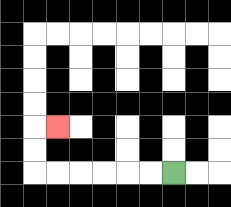{'start': '[7, 7]', 'end': '[2, 5]', 'path_directions': 'L,L,L,L,L,L,U,U,R', 'path_coordinates': '[[7, 7], [6, 7], [5, 7], [4, 7], [3, 7], [2, 7], [1, 7], [1, 6], [1, 5], [2, 5]]'}